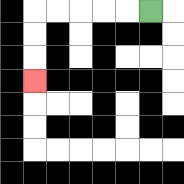{'start': '[6, 0]', 'end': '[1, 3]', 'path_directions': 'L,L,L,L,L,D,D,D', 'path_coordinates': '[[6, 0], [5, 0], [4, 0], [3, 0], [2, 0], [1, 0], [1, 1], [1, 2], [1, 3]]'}